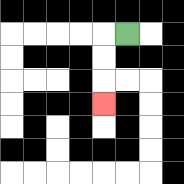{'start': '[5, 1]', 'end': '[4, 4]', 'path_directions': 'L,D,D,D', 'path_coordinates': '[[5, 1], [4, 1], [4, 2], [4, 3], [4, 4]]'}